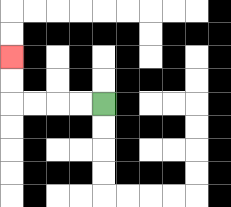{'start': '[4, 4]', 'end': '[0, 2]', 'path_directions': 'L,L,L,L,U,U', 'path_coordinates': '[[4, 4], [3, 4], [2, 4], [1, 4], [0, 4], [0, 3], [0, 2]]'}